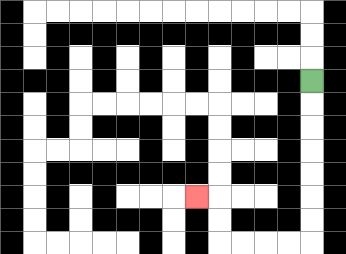{'start': '[13, 3]', 'end': '[8, 8]', 'path_directions': 'D,D,D,D,D,D,D,L,L,L,L,U,U,L', 'path_coordinates': '[[13, 3], [13, 4], [13, 5], [13, 6], [13, 7], [13, 8], [13, 9], [13, 10], [12, 10], [11, 10], [10, 10], [9, 10], [9, 9], [9, 8], [8, 8]]'}